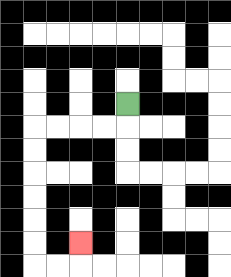{'start': '[5, 4]', 'end': '[3, 10]', 'path_directions': 'D,L,L,L,L,D,D,D,D,D,D,R,R,U', 'path_coordinates': '[[5, 4], [5, 5], [4, 5], [3, 5], [2, 5], [1, 5], [1, 6], [1, 7], [1, 8], [1, 9], [1, 10], [1, 11], [2, 11], [3, 11], [3, 10]]'}